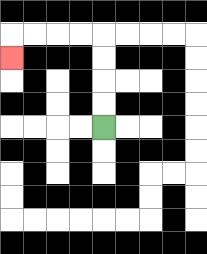{'start': '[4, 5]', 'end': '[0, 2]', 'path_directions': 'U,U,U,U,L,L,L,L,D', 'path_coordinates': '[[4, 5], [4, 4], [4, 3], [4, 2], [4, 1], [3, 1], [2, 1], [1, 1], [0, 1], [0, 2]]'}